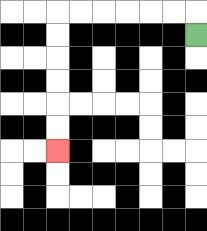{'start': '[8, 1]', 'end': '[2, 6]', 'path_directions': 'U,L,L,L,L,L,L,D,D,D,D,D,D', 'path_coordinates': '[[8, 1], [8, 0], [7, 0], [6, 0], [5, 0], [4, 0], [3, 0], [2, 0], [2, 1], [2, 2], [2, 3], [2, 4], [2, 5], [2, 6]]'}